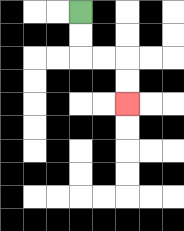{'start': '[3, 0]', 'end': '[5, 4]', 'path_directions': 'D,D,R,R,D,D', 'path_coordinates': '[[3, 0], [3, 1], [3, 2], [4, 2], [5, 2], [5, 3], [5, 4]]'}